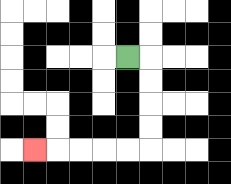{'start': '[5, 2]', 'end': '[1, 6]', 'path_directions': 'R,D,D,D,D,L,L,L,L,L', 'path_coordinates': '[[5, 2], [6, 2], [6, 3], [6, 4], [6, 5], [6, 6], [5, 6], [4, 6], [3, 6], [2, 6], [1, 6]]'}